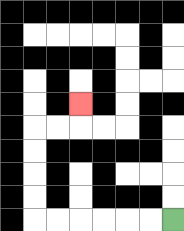{'start': '[7, 9]', 'end': '[3, 4]', 'path_directions': 'L,L,L,L,L,L,U,U,U,U,R,R,U', 'path_coordinates': '[[7, 9], [6, 9], [5, 9], [4, 9], [3, 9], [2, 9], [1, 9], [1, 8], [1, 7], [1, 6], [1, 5], [2, 5], [3, 5], [3, 4]]'}